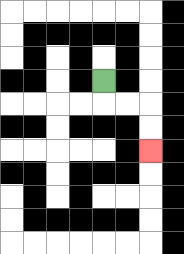{'start': '[4, 3]', 'end': '[6, 6]', 'path_directions': 'D,R,R,D,D', 'path_coordinates': '[[4, 3], [4, 4], [5, 4], [6, 4], [6, 5], [6, 6]]'}